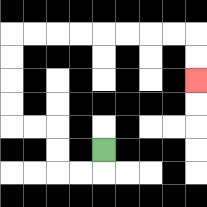{'start': '[4, 6]', 'end': '[8, 3]', 'path_directions': 'D,L,L,U,U,L,L,U,U,U,U,R,R,R,R,R,R,R,R,D,D', 'path_coordinates': '[[4, 6], [4, 7], [3, 7], [2, 7], [2, 6], [2, 5], [1, 5], [0, 5], [0, 4], [0, 3], [0, 2], [0, 1], [1, 1], [2, 1], [3, 1], [4, 1], [5, 1], [6, 1], [7, 1], [8, 1], [8, 2], [8, 3]]'}